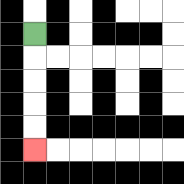{'start': '[1, 1]', 'end': '[1, 6]', 'path_directions': 'D,D,D,D,D', 'path_coordinates': '[[1, 1], [1, 2], [1, 3], [1, 4], [1, 5], [1, 6]]'}